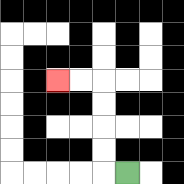{'start': '[5, 7]', 'end': '[2, 3]', 'path_directions': 'L,U,U,U,U,L,L', 'path_coordinates': '[[5, 7], [4, 7], [4, 6], [4, 5], [4, 4], [4, 3], [3, 3], [2, 3]]'}